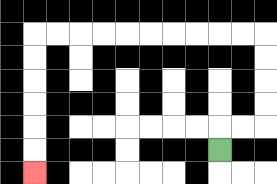{'start': '[9, 6]', 'end': '[1, 7]', 'path_directions': 'U,R,R,U,U,U,U,L,L,L,L,L,L,L,L,L,L,D,D,D,D,D,D', 'path_coordinates': '[[9, 6], [9, 5], [10, 5], [11, 5], [11, 4], [11, 3], [11, 2], [11, 1], [10, 1], [9, 1], [8, 1], [7, 1], [6, 1], [5, 1], [4, 1], [3, 1], [2, 1], [1, 1], [1, 2], [1, 3], [1, 4], [1, 5], [1, 6], [1, 7]]'}